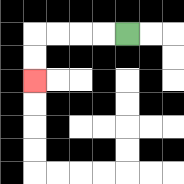{'start': '[5, 1]', 'end': '[1, 3]', 'path_directions': 'L,L,L,L,D,D', 'path_coordinates': '[[5, 1], [4, 1], [3, 1], [2, 1], [1, 1], [1, 2], [1, 3]]'}